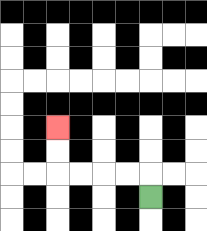{'start': '[6, 8]', 'end': '[2, 5]', 'path_directions': 'U,L,L,L,L,U,U', 'path_coordinates': '[[6, 8], [6, 7], [5, 7], [4, 7], [3, 7], [2, 7], [2, 6], [2, 5]]'}